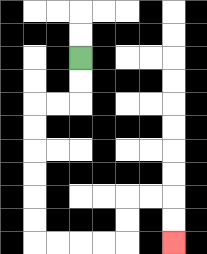{'start': '[3, 2]', 'end': '[7, 10]', 'path_directions': 'D,D,L,L,D,D,D,D,D,D,R,R,R,R,U,U,R,R,D,D', 'path_coordinates': '[[3, 2], [3, 3], [3, 4], [2, 4], [1, 4], [1, 5], [1, 6], [1, 7], [1, 8], [1, 9], [1, 10], [2, 10], [3, 10], [4, 10], [5, 10], [5, 9], [5, 8], [6, 8], [7, 8], [7, 9], [7, 10]]'}